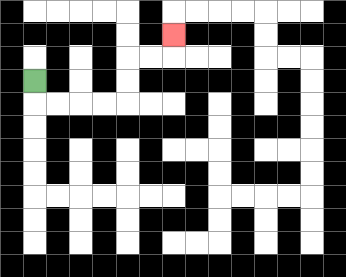{'start': '[1, 3]', 'end': '[7, 1]', 'path_directions': 'D,R,R,R,R,U,U,R,R,U', 'path_coordinates': '[[1, 3], [1, 4], [2, 4], [3, 4], [4, 4], [5, 4], [5, 3], [5, 2], [6, 2], [7, 2], [7, 1]]'}